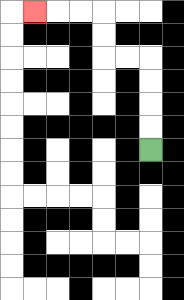{'start': '[6, 6]', 'end': '[1, 0]', 'path_directions': 'U,U,U,U,L,L,U,U,L,L,L', 'path_coordinates': '[[6, 6], [6, 5], [6, 4], [6, 3], [6, 2], [5, 2], [4, 2], [4, 1], [4, 0], [3, 0], [2, 0], [1, 0]]'}